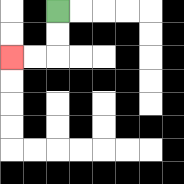{'start': '[2, 0]', 'end': '[0, 2]', 'path_directions': 'D,D,L,L', 'path_coordinates': '[[2, 0], [2, 1], [2, 2], [1, 2], [0, 2]]'}